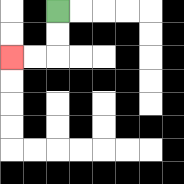{'start': '[2, 0]', 'end': '[0, 2]', 'path_directions': 'D,D,L,L', 'path_coordinates': '[[2, 0], [2, 1], [2, 2], [1, 2], [0, 2]]'}